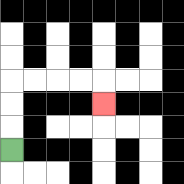{'start': '[0, 6]', 'end': '[4, 4]', 'path_directions': 'U,U,U,R,R,R,R,D', 'path_coordinates': '[[0, 6], [0, 5], [0, 4], [0, 3], [1, 3], [2, 3], [3, 3], [4, 3], [4, 4]]'}